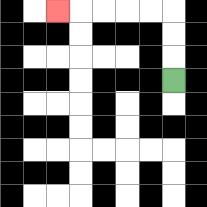{'start': '[7, 3]', 'end': '[2, 0]', 'path_directions': 'U,U,U,L,L,L,L,L', 'path_coordinates': '[[7, 3], [7, 2], [7, 1], [7, 0], [6, 0], [5, 0], [4, 0], [3, 0], [2, 0]]'}